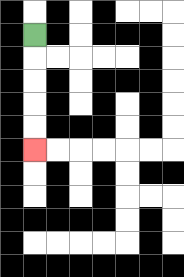{'start': '[1, 1]', 'end': '[1, 6]', 'path_directions': 'D,D,D,D,D', 'path_coordinates': '[[1, 1], [1, 2], [1, 3], [1, 4], [1, 5], [1, 6]]'}